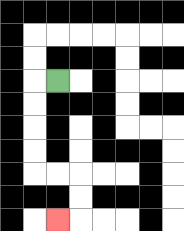{'start': '[2, 3]', 'end': '[2, 9]', 'path_directions': 'L,D,D,D,D,R,R,D,D,L', 'path_coordinates': '[[2, 3], [1, 3], [1, 4], [1, 5], [1, 6], [1, 7], [2, 7], [3, 7], [3, 8], [3, 9], [2, 9]]'}